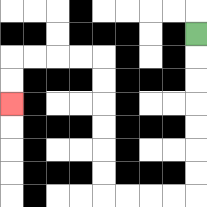{'start': '[8, 1]', 'end': '[0, 4]', 'path_directions': 'D,D,D,D,D,D,D,L,L,L,L,U,U,U,U,U,U,L,L,L,L,D,D', 'path_coordinates': '[[8, 1], [8, 2], [8, 3], [8, 4], [8, 5], [8, 6], [8, 7], [8, 8], [7, 8], [6, 8], [5, 8], [4, 8], [4, 7], [4, 6], [4, 5], [4, 4], [4, 3], [4, 2], [3, 2], [2, 2], [1, 2], [0, 2], [0, 3], [0, 4]]'}